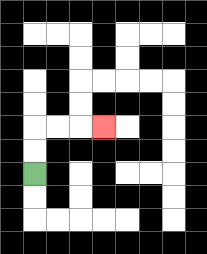{'start': '[1, 7]', 'end': '[4, 5]', 'path_directions': 'U,U,R,R,R', 'path_coordinates': '[[1, 7], [1, 6], [1, 5], [2, 5], [3, 5], [4, 5]]'}